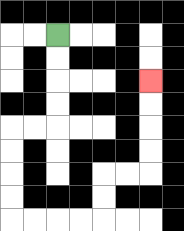{'start': '[2, 1]', 'end': '[6, 3]', 'path_directions': 'D,D,D,D,L,L,D,D,D,D,R,R,R,R,U,U,R,R,U,U,U,U', 'path_coordinates': '[[2, 1], [2, 2], [2, 3], [2, 4], [2, 5], [1, 5], [0, 5], [0, 6], [0, 7], [0, 8], [0, 9], [1, 9], [2, 9], [3, 9], [4, 9], [4, 8], [4, 7], [5, 7], [6, 7], [6, 6], [6, 5], [6, 4], [6, 3]]'}